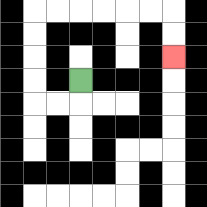{'start': '[3, 3]', 'end': '[7, 2]', 'path_directions': 'D,L,L,U,U,U,U,R,R,R,R,R,R,D,D', 'path_coordinates': '[[3, 3], [3, 4], [2, 4], [1, 4], [1, 3], [1, 2], [1, 1], [1, 0], [2, 0], [3, 0], [4, 0], [5, 0], [6, 0], [7, 0], [7, 1], [7, 2]]'}